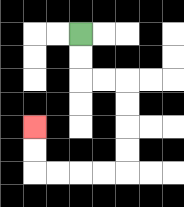{'start': '[3, 1]', 'end': '[1, 5]', 'path_directions': 'D,D,R,R,D,D,D,D,L,L,L,L,U,U', 'path_coordinates': '[[3, 1], [3, 2], [3, 3], [4, 3], [5, 3], [5, 4], [5, 5], [5, 6], [5, 7], [4, 7], [3, 7], [2, 7], [1, 7], [1, 6], [1, 5]]'}